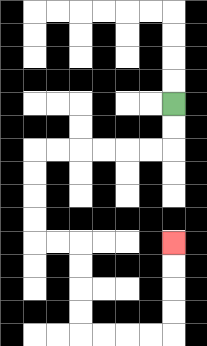{'start': '[7, 4]', 'end': '[7, 10]', 'path_directions': 'D,D,L,L,L,L,L,L,D,D,D,D,R,R,D,D,D,D,R,R,R,R,U,U,U,U', 'path_coordinates': '[[7, 4], [7, 5], [7, 6], [6, 6], [5, 6], [4, 6], [3, 6], [2, 6], [1, 6], [1, 7], [1, 8], [1, 9], [1, 10], [2, 10], [3, 10], [3, 11], [3, 12], [3, 13], [3, 14], [4, 14], [5, 14], [6, 14], [7, 14], [7, 13], [7, 12], [7, 11], [7, 10]]'}